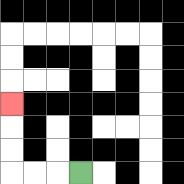{'start': '[3, 7]', 'end': '[0, 4]', 'path_directions': 'L,L,L,U,U,U', 'path_coordinates': '[[3, 7], [2, 7], [1, 7], [0, 7], [0, 6], [0, 5], [0, 4]]'}